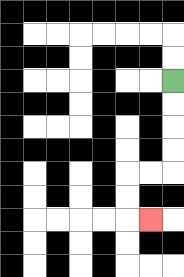{'start': '[7, 3]', 'end': '[6, 9]', 'path_directions': 'D,D,D,D,L,L,D,D,R', 'path_coordinates': '[[7, 3], [7, 4], [7, 5], [7, 6], [7, 7], [6, 7], [5, 7], [5, 8], [5, 9], [6, 9]]'}